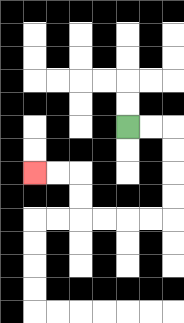{'start': '[5, 5]', 'end': '[1, 7]', 'path_directions': 'R,R,D,D,D,D,L,L,L,L,U,U,L,L', 'path_coordinates': '[[5, 5], [6, 5], [7, 5], [7, 6], [7, 7], [7, 8], [7, 9], [6, 9], [5, 9], [4, 9], [3, 9], [3, 8], [3, 7], [2, 7], [1, 7]]'}